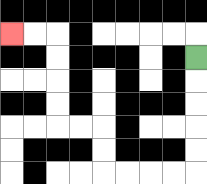{'start': '[8, 2]', 'end': '[0, 1]', 'path_directions': 'D,D,D,D,D,L,L,L,L,U,U,L,L,U,U,U,U,L,L', 'path_coordinates': '[[8, 2], [8, 3], [8, 4], [8, 5], [8, 6], [8, 7], [7, 7], [6, 7], [5, 7], [4, 7], [4, 6], [4, 5], [3, 5], [2, 5], [2, 4], [2, 3], [2, 2], [2, 1], [1, 1], [0, 1]]'}